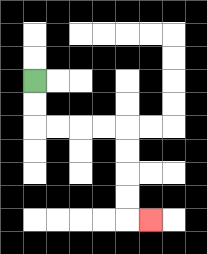{'start': '[1, 3]', 'end': '[6, 9]', 'path_directions': 'D,D,R,R,R,R,D,D,D,D,R', 'path_coordinates': '[[1, 3], [1, 4], [1, 5], [2, 5], [3, 5], [4, 5], [5, 5], [5, 6], [5, 7], [5, 8], [5, 9], [6, 9]]'}